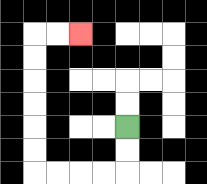{'start': '[5, 5]', 'end': '[3, 1]', 'path_directions': 'D,D,L,L,L,L,U,U,U,U,U,U,R,R', 'path_coordinates': '[[5, 5], [5, 6], [5, 7], [4, 7], [3, 7], [2, 7], [1, 7], [1, 6], [1, 5], [1, 4], [1, 3], [1, 2], [1, 1], [2, 1], [3, 1]]'}